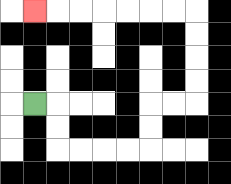{'start': '[1, 4]', 'end': '[1, 0]', 'path_directions': 'R,D,D,R,R,R,R,U,U,R,R,U,U,U,U,L,L,L,L,L,L,L', 'path_coordinates': '[[1, 4], [2, 4], [2, 5], [2, 6], [3, 6], [4, 6], [5, 6], [6, 6], [6, 5], [6, 4], [7, 4], [8, 4], [8, 3], [8, 2], [8, 1], [8, 0], [7, 0], [6, 0], [5, 0], [4, 0], [3, 0], [2, 0], [1, 0]]'}